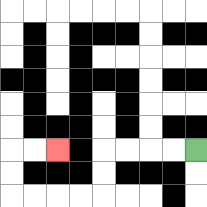{'start': '[8, 6]', 'end': '[2, 6]', 'path_directions': 'L,L,L,L,D,D,L,L,L,L,U,U,R,R', 'path_coordinates': '[[8, 6], [7, 6], [6, 6], [5, 6], [4, 6], [4, 7], [4, 8], [3, 8], [2, 8], [1, 8], [0, 8], [0, 7], [0, 6], [1, 6], [2, 6]]'}